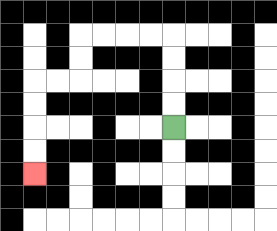{'start': '[7, 5]', 'end': '[1, 7]', 'path_directions': 'U,U,U,U,L,L,L,L,D,D,L,L,D,D,D,D', 'path_coordinates': '[[7, 5], [7, 4], [7, 3], [7, 2], [7, 1], [6, 1], [5, 1], [4, 1], [3, 1], [3, 2], [3, 3], [2, 3], [1, 3], [1, 4], [1, 5], [1, 6], [1, 7]]'}